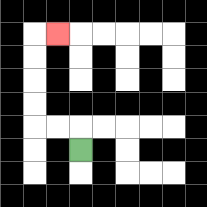{'start': '[3, 6]', 'end': '[2, 1]', 'path_directions': 'U,L,L,U,U,U,U,R', 'path_coordinates': '[[3, 6], [3, 5], [2, 5], [1, 5], [1, 4], [1, 3], [1, 2], [1, 1], [2, 1]]'}